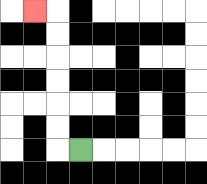{'start': '[3, 6]', 'end': '[1, 0]', 'path_directions': 'L,U,U,U,U,U,U,L', 'path_coordinates': '[[3, 6], [2, 6], [2, 5], [2, 4], [2, 3], [2, 2], [2, 1], [2, 0], [1, 0]]'}